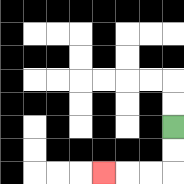{'start': '[7, 5]', 'end': '[4, 7]', 'path_directions': 'D,D,L,L,L', 'path_coordinates': '[[7, 5], [7, 6], [7, 7], [6, 7], [5, 7], [4, 7]]'}